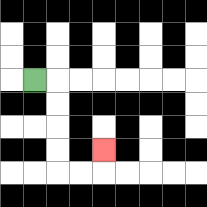{'start': '[1, 3]', 'end': '[4, 6]', 'path_directions': 'R,D,D,D,D,R,R,U', 'path_coordinates': '[[1, 3], [2, 3], [2, 4], [2, 5], [2, 6], [2, 7], [3, 7], [4, 7], [4, 6]]'}